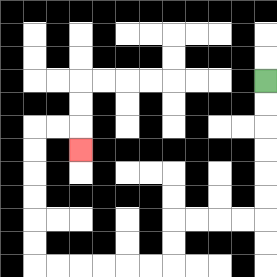{'start': '[11, 3]', 'end': '[3, 6]', 'path_directions': 'D,D,D,D,D,D,L,L,L,L,D,D,L,L,L,L,L,L,U,U,U,U,U,U,R,R,D', 'path_coordinates': '[[11, 3], [11, 4], [11, 5], [11, 6], [11, 7], [11, 8], [11, 9], [10, 9], [9, 9], [8, 9], [7, 9], [7, 10], [7, 11], [6, 11], [5, 11], [4, 11], [3, 11], [2, 11], [1, 11], [1, 10], [1, 9], [1, 8], [1, 7], [1, 6], [1, 5], [2, 5], [3, 5], [3, 6]]'}